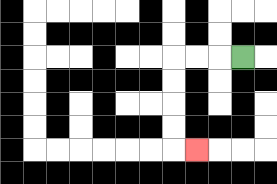{'start': '[10, 2]', 'end': '[8, 6]', 'path_directions': 'L,L,L,D,D,D,D,R', 'path_coordinates': '[[10, 2], [9, 2], [8, 2], [7, 2], [7, 3], [7, 4], [7, 5], [7, 6], [8, 6]]'}